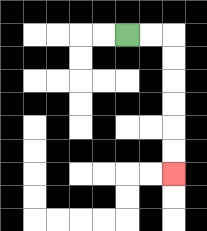{'start': '[5, 1]', 'end': '[7, 7]', 'path_directions': 'R,R,D,D,D,D,D,D', 'path_coordinates': '[[5, 1], [6, 1], [7, 1], [7, 2], [7, 3], [7, 4], [7, 5], [7, 6], [7, 7]]'}